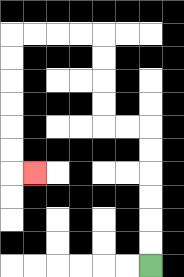{'start': '[6, 11]', 'end': '[1, 7]', 'path_directions': 'U,U,U,U,U,U,L,L,U,U,U,U,L,L,L,L,D,D,D,D,D,D,R', 'path_coordinates': '[[6, 11], [6, 10], [6, 9], [6, 8], [6, 7], [6, 6], [6, 5], [5, 5], [4, 5], [4, 4], [4, 3], [4, 2], [4, 1], [3, 1], [2, 1], [1, 1], [0, 1], [0, 2], [0, 3], [0, 4], [0, 5], [0, 6], [0, 7], [1, 7]]'}